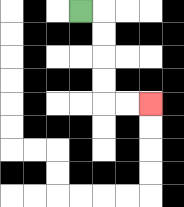{'start': '[3, 0]', 'end': '[6, 4]', 'path_directions': 'R,D,D,D,D,R,R', 'path_coordinates': '[[3, 0], [4, 0], [4, 1], [4, 2], [4, 3], [4, 4], [5, 4], [6, 4]]'}